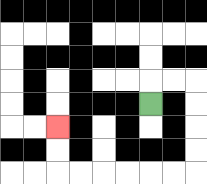{'start': '[6, 4]', 'end': '[2, 5]', 'path_directions': 'U,R,R,D,D,D,D,L,L,L,L,L,L,U,U', 'path_coordinates': '[[6, 4], [6, 3], [7, 3], [8, 3], [8, 4], [8, 5], [8, 6], [8, 7], [7, 7], [6, 7], [5, 7], [4, 7], [3, 7], [2, 7], [2, 6], [2, 5]]'}